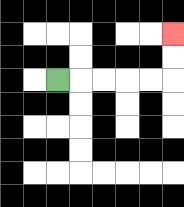{'start': '[2, 3]', 'end': '[7, 1]', 'path_directions': 'R,R,R,R,R,U,U', 'path_coordinates': '[[2, 3], [3, 3], [4, 3], [5, 3], [6, 3], [7, 3], [7, 2], [7, 1]]'}